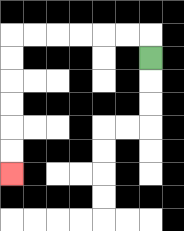{'start': '[6, 2]', 'end': '[0, 7]', 'path_directions': 'U,L,L,L,L,L,L,D,D,D,D,D,D', 'path_coordinates': '[[6, 2], [6, 1], [5, 1], [4, 1], [3, 1], [2, 1], [1, 1], [0, 1], [0, 2], [0, 3], [0, 4], [0, 5], [0, 6], [0, 7]]'}